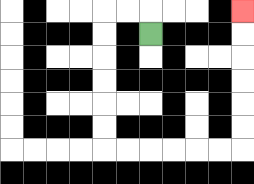{'start': '[6, 1]', 'end': '[10, 0]', 'path_directions': 'U,L,L,D,D,D,D,D,D,R,R,R,R,R,R,U,U,U,U,U,U', 'path_coordinates': '[[6, 1], [6, 0], [5, 0], [4, 0], [4, 1], [4, 2], [4, 3], [4, 4], [4, 5], [4, 6], [5, 6], [6, 6], [7, 6], [8, 6], [9, 6], [10, 6], [10, 5], [10, 4], [10, 3], [10, 2], [10, 1], [10, 0]]'}